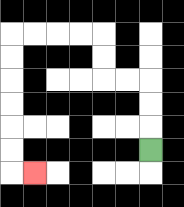{'start': '[6, 6]', 'end': '[1, 7]', 'path_directions': 'U,U,U,L,L,U,U,L,L,L,L,D,D,D,D,D,D,R', 'path_coordinates': '[[6, 6], [6, 5], [6, 4], [6, 3], [5, 3], [4, 3], [4, 2], [4, 1], [3, 1], [2, 1], [1, 1], [0, 1], [0, 2], [0, 3], [0, 4], [0, 5], [0, 6], [0, 7], [1, 7]]'}